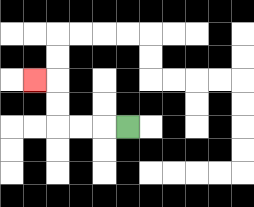{'start': '[5, 5]', 'end': '[1, 3]', 'path_directions': 'L,L,L,U,U,L', 'path_coordinates': '[[5, 5], [4, 5], [3, 5], [2, 5], [2, 4], [2, 3], [1, 3]]'}